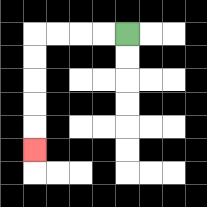{'start': '[5, 1]', 'end': '[1, 6]', 'path_directions': 'L,L,L,L,D,D,D,D,D', 'path_coordinates': '[[5, 1], [4, 1], [3, 1], [2, 1], [1, 1], [1, 2], [1, 3], [1, 4], [1, 5], [1, 6]]'}